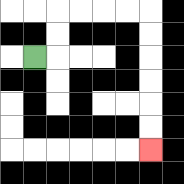{'start': '[1, 2]', 'end': '[6, 6]', 'path_directions': 'R,U,U,R,R,R,R,D,D,D,D,D,D', 'path_coordinates': '[[1, 2], [2, 2], [2, 1], [2, 0], [3, 0], [4, 0], [5, 0], [6, 0], [6, 1], [6, 2], [6, 3], [6, 4], [6, 5], [6, 6]]'}